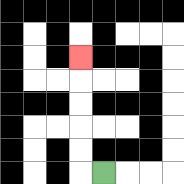{'start': '[4, 7]', 'end': '[3, 2]', 'path_directions': 'L,U,U,U,U,U', 'path_coordinates': '[[4, 7], [3, 7], [3, 6], [3, 5], [3, 4], [3, 3], [3, 2]]'}